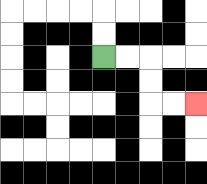{'start': '[4, 2]', 'end': '[8, 4]', 'path_directions': 'R,R,D,D,R,R', 'path_coordinates': '[[4, 2], [5, 2], [6, 2], [6, 3], [6, 4], [7, 4], [8, 4]]'}